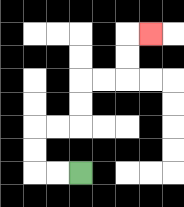{'start': '[3, 7]', 'end': '[6, 1]', 'path_directions': 'L,L,U,U,R,R,U,U,R,R,U,U,R', 'path_coordinates': '[[3, 7], [2, 7], [1, 7], [1, 6], [1, 5], [2, 5], [3, 5], [3, 4], [3, 3], [4, 3], [5, 3], [5, 2], [5, 1], [6, 1]]'}